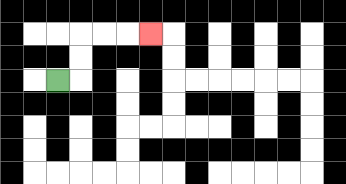{'start': '[2, 3]', 'end': '[6, 1]', 'path_directions': 'R,U,U,R,R,R', 'path_coordinates': '[[2, 3], [3, 3], [3, 2], [3, 1], [4, 1], [5, 1], [6, 1]]'}